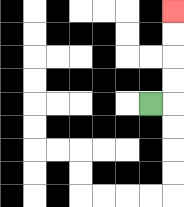{'start': '[6, 4]', 'end': '[7, 0]', 'path_directions': 'R,U,U,U,U', 'path_coordinates': '[[6, 4], [7, 4], [7, 3], [7, 2], [7, 1], [7, 0]]'}